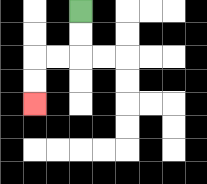{'start': '[3, 0]', 'end': '[1, 4]', 'path_directions': 'D,D,L,L,D,D', 'path_coordinates': '[[3, 0], [3, 1], [3, 2], [2, 2], [1, 2], [1, 3], [1, 4]]'}